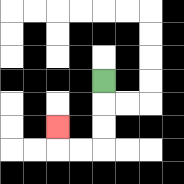{'start': '[4, 3]', 'end': '[2, 5]', 'path_directions': 'D,D,D,L,L,U', 'path_coordinates': '[[4, 3], [4, 4], [4, 5], [4, 6], [3, 6], [2, 6], [2, 5]]'}